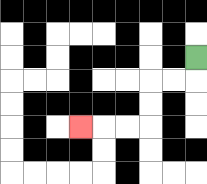{'start': '[8, 2]', 'end': '[3, 5]', 'path_directions': 'D,L,L,D,D,L,L,L', 'path_coordinates': '[[8, 2], [8, 3], [7, 3], [6, 3], [6, 4], [6, 5], [5, 5], [4, 5], [3, 5]]'}